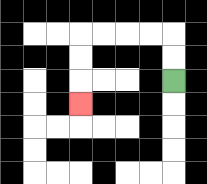{'start': '[7, 3]', 'end': '[3, 4]', 'path_directions': 'U,U,L,L,L,L,D,D,D', 'path_coordinates': '[[7, 3], [7, 2], [7, 1], [6, 1], [5, 1], [4, 1], [3, 1], [3, 2], [3, 3], [3, 4]]'}